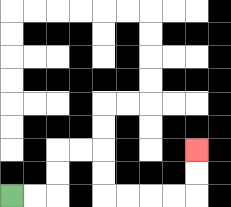{'start': '[0, 8]', 'end': '[8, 6]', 'path_directions': 'R,R,U,U,R,R,D,D,R,R,R,R,U,U', 'path_coordinates': '[[0, 8], [1, 8], [2, 8], [2, 7], [2, 6], [3, 6], [4, 6], [4, 7], [4, 8], [5, 8], [6, 8], [7, 8], [8, 8], [8, 7], [8, 6]]'}